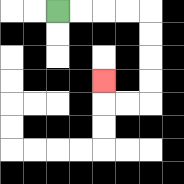{'start': '[2, 0]', 'end': '[4, 3]', 'path_directions': 'R,R,R,R,D,D,D,D,L,L,U', 'path_coordinates': '[[2, 0], [3, 0], [4, 0], [5, 0], [6, 0], [6, 1], [6, 2], [6, 3], [6, 4], [5, 4], [4, 4], [4, 3]]'}